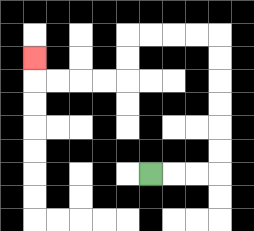{'start': '[6, 7]', 'end': '[1, 2]', 'path_directions': 'R,R,R,U,U,U,U,U,U,L,L,L,L,D,D,L,L,L,L,U', 'path_coordinates': '[[6, 7], [7, 7], [8, 7], [9, 7], [9, 6], [9, 5], [9, 4], [9, 3], [9, 2], [9, 1], [8, 1], [7, 1], [6, 1], [5, 1], [5, 2], [5, 3], [4, 3], [3, 3], [2, 3], [1, 3], [1, 2]]'}